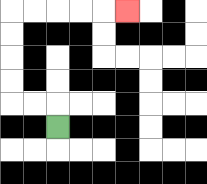{'start': '[2, 5]', 'end': '[5, 0]', 'path_directions': 'U,L,L,U,U,U,U,R,R,R,R,R', 'path_coordinates': '[[2, 5], [2, 4], [1, 4], [0, 4], [0, 3], [0, 2], [0, 1], [0, 0], [1, 0], [2, 0], [3, 0], [4, 0], [5, 0]]'}